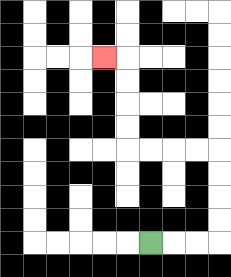{'start': '[6, 10]', 'end': '[4, 2]', 'path_directions': 'R,R,R,U,U,U,U,L,L,L,L,U,U,U,U,L', 'path_coordinates': '[[6, 10], [7, 10], [8, 10], [9, 10], [9, 9], [9, 8], [9, 7], [9, 6], [8, 6], [7, 6], [6, 6], [5, 6], [5, 5], [5, 4], [5, 3], [5, 2], [4, 2]]'}